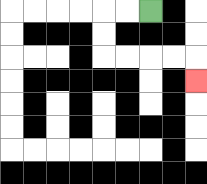{'start': '[6, 0]', 'end': '[8, 3]', 'path_directions': 'L,L,D,D,R,R,R,R,D', 'path_coordinates': '[[6, 0], [5, 0], [4, 0], [4, 1], [4, 2], [5, 2], [6, 2], [7, 2], [8, 2], [8, 3]]'}